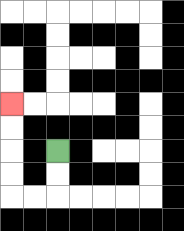{'start': '[2, 6]', 'end': '[0, 4]', 'path_directions': 'D,D,L,L,U,U,U,U', 'path_coordinates': '[[2, 6], [2, 7], [2, 8], [1, 8], [0, 8], [0, 7], [0, 6], [0, 5], [0, 4]]'}